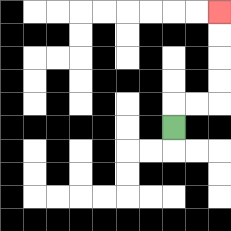{'start': '[7, 5]', 'end': '[9, 0]', 'path_directions': 'U,R,R,U,U,U,U', 'path_coordinates': '[[7, 5], [7, 4], [8, 4], [9, 4], [9, 3], [9, 2], [9, 1], [9, 0]]'}